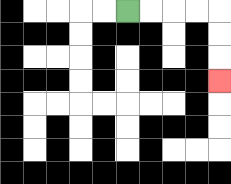{'start': '[5, 0]', 'end': '[9, 3]', 'path_directions': 'R,R,R,R,D,D,D', 'path_coordinates': '[[5, 0], [6, 0], [7, 0], [8, 0], [9, 0], [9, 1], [9, 2], [9, 3]]'}